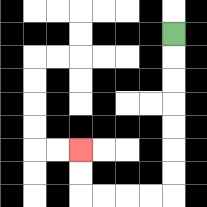{'start': '[7, 1]', 'end': '[3, 6]', 'path_directions': 'D,D,D,D,D,D,D,L,L,L,L,U,U', 'path_coordinates': '[[7, 1], [7, 2], [7, 3], [7, 4], [7, 5], [7, 6], [7, 7], [7, 8], [6, 8], [5, 8], [4, 8], [3, 8], [3, 7], [3, 6]]'}